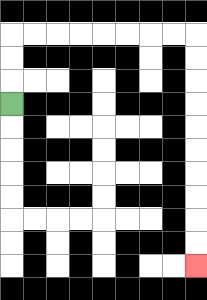{'start': '[0, 4]', 'end': '[8, 11]', 'path_directions': 'U,U,U,R,R,R,R,R,R,R,R,D,D,D,D,D,D,D,D,D,D', 'path_coordinates': '[[0, 4], [0, 3], [0, 2], [0, 1], [1, 1], [2, 1], [3, 1], [4, 1], [5, 1], [6, 1], [7, 1], [8, 1], [8, 2], [8, 3], [8, 4], [8, 5], [8, 6], [8, 7], [8, 8], [8, 9], [8, 10], [8, 11]]'}